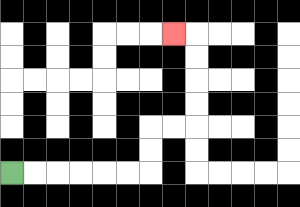{'start': '[0, 7]', 'end': '[7, 1]', 'path_directions': 'R,R,R,R,R,R,U,U,R,R,U,U,U,U,L', 'path_coordinates': '[[0, 7], [1, 7], [2, 7], [3, 7], [4, 7], [5, 7], [6, 7], [6, 6], [6, 5], [7, 5], [8, 5], [8, 4], [8, 3], [8, 2], [8, 1], [7, 1]]'}